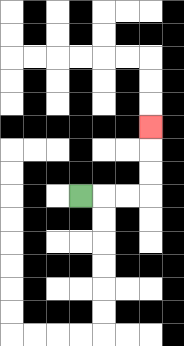{'start': '[3, 8]', 'end': '[6, 5]', 'path_directions': 'R,R,R,U,U,U', 'path_coordinates': '[[3, 8], [4, 8], [5, 8], [6, 8], [6, 7], [6, 6], [6, 5]]'}